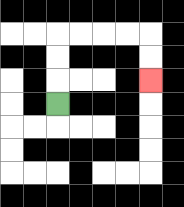{'start': '[2, 4]', 'end': '[6, 3]', 'path_directions': 'U,U,U,R,R,R,R,D,D', 'path_coordinates': '[[2, 4], [2, 3], [2, 2], [2, 1], [3, 1], [4, 1], [5, 1], [6, 1], [6, 2], [6, 3]]'}